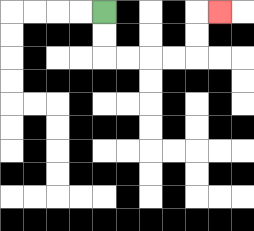{'start': '[4, 0]', 'end': '[9, 0]', 'path_directions': 'D,D,R,R,R,R,U,U,R', 'path_coordinates': '[[4, 0], [4, 1], [4, 2], [5, 2], [6, 2], [7, 2], [8, 2], [8, 1], [8, 0], [9, 0]]'}